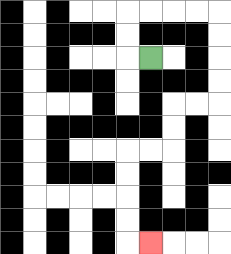{'start': '[6, 2]', 'end': '[6, 10]', 'path_directions': 'L,U,U,R,R,R,R,D,D,D,D,L,L,D,D,L,L,D,D,D,D,R', 'path_coordinates': '[[6, 2], [5, 2], [5, 1], [5, 0], [6, 0], [7, 0], [8, 0], [9, 0], [9, 1], [9, 2], [9, 3], [9, 4], [8, 4], [7, 4], [7, 5], [7, 6], [6, 6], [5, 6], [5, 7], [5, 8], [5, 9], [5, 10], [6, 10]]'}